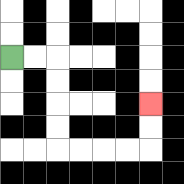{'start': '[0, 2]', 'end': '[6, 4]', 'path_directions': 'R,R,D,D,D,D,R,R,R,R,U,U', 'path_coordinates': '[[0, 2], [1, 2], [2, 2], [2, 3], [2, 4], [2, 5], [2, 6], [3, 6], [4, 6], [5, 6], [6, 6], [6, 5], [6, 4]]'}